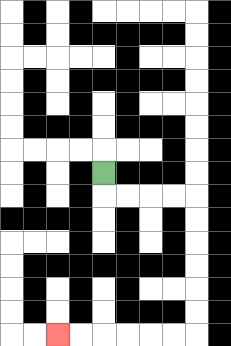{'start': '[4, 7]', 'end': '[2, 14]', 'path_directions': 'D,R,R,R,R,D,D,D,D,D,D,L,L,L,L,L,L', 'path_coordinates': '[[4, 7], [4, 8], [5, 8], [6, 8], [7, 8], [8, 8], [8, 9], [8, 10], [8, 11], [8, 12], [8, 13], [8, 14], [7, 14], [6, 14], [5, 14], [4, 14], [3, 14], [2, 14]]'}